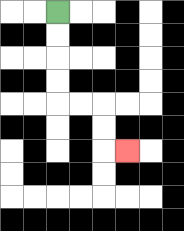{'start': '[2, 0]', 'end': '[5, 6]', 'path_directions': 'D,D,D,D,R,R,D,D,R', 'path_coordinates': '[[2, 0], [2, 1], [2, 2], [2, 3], [2, 4], [3, 4], [4, 4], [4, 5], [4, 6], [5, 6]]'}